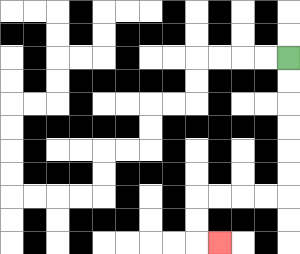{'start': '[12, 2]', 'end': '[9, 10]', 'path_directions': 'D,D,D,D,D,D,L,L,L,L,D,D,R', 'path_coordinates': '[[12, 2], [12, 3], [12, 4], [12, 5], [12, 6], [12, 7], [12, 8], [11, 8], [10, 8], [9, 8], [8, 8], [8, 9], [8, 10], [9, 10]]'}